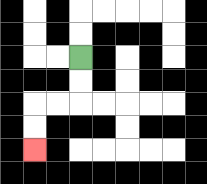{'start': '[3, 2]', 'end': '[1, 6]', 'path_directions': 'D,D,L,L,D,D', 'path_coordinates': '[[3, 2], [3, 3], [3, 4], [2, 4], [1, 4], [1, 5], [1, 6]]'}